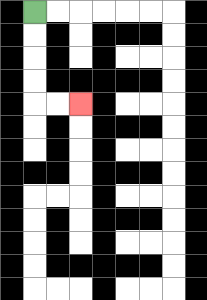{'start': '[1, 0]', 'end': '[3, 4]', 'path_directions': 'D,D,D,D,R,R', 'path_coordinates': '[[1, 0], [1, 1], [1, 2], [1, 3], [1, 4], [2, 4], [3, 4]]'}